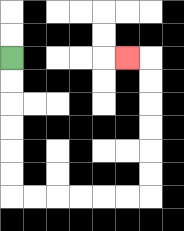{'start': '[0, 2]', 'end': '[5, 2]', 'path_directions': 'D,D,D,D,D,D,R,R,R,R,R,R,U,U,U,U,U,U,L', 'path_coordinates': '[[0, 2], [0, 3], [0, 4], [0, 5], [0, 6], [0, 7], [0, 8], [1, 8], [2, 8], [3, 8], [4, 8], [5, 8], [6, 8], [6, 7], [6, 6], [6, 5], [6, 4], [6, 3], [6, 2], [5, 2]]'}